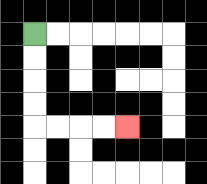{'start': '[1, 1]', 'end': '[5, 5]', 'path_directions': 'D,D,D,D,R,R,R,R', 'path_coordinates': '[[1, 1], [1, 2], [1, 3], [1, 4], [1, 5], [2, 5], [3, 5], [4, 5], [5, 5]]'}